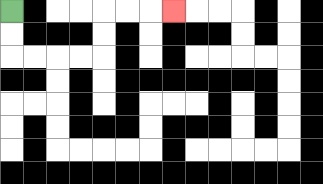{'start': '[0, 0]', 'end': '[7, 0]', 'path_directions': 'D,D,R,R,R,R,U,U,R,R,R', 'path_coordinates': '[[0, 0], [0, 1], [0, 2], [1, 2], [2, 2], [3, 2], [4, 2], [4, 1], [4, 0], [5, 0], [6, 0], [7, 0]]'}